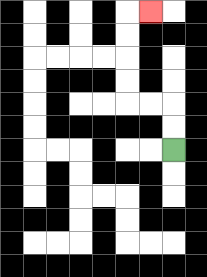{'start': '[7, 6]', 'end': '[6, 0]', 'path_directions': 'U,U,L,L,U,U,U,U,R', 'path_coordinates': '[[7, 6], [7, 5], [7, 4], [6, 4], [5, 4], [5, 3], [5, 2], [5, 1], [5, 0], [6, 0]]'}